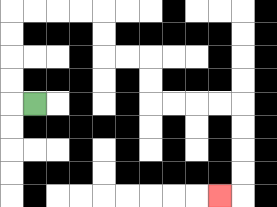{'start': '[1, 4]', 'end': '[9, 8]', 'path_directions': 'L,U,U,U,U,R,R,R,R,D,D,R,R,D,D,R,R,R,R,D,D,D,D,L', 'path_coordinates': '[[1, 4], [0, 4], [0, 3], [0, 2], [0, 1], [0, 0], [1, 0], [2, 0], [3, 0], [4, 0], [4, 1], [4, 2], [5, 2], [6, 2], [6, 3], [6, 4], [7, 4], [8, 4], [9, 4], [10, 4], [10, 5], [10, 6], [10, 7], [10, 8], [9, 8]]'}